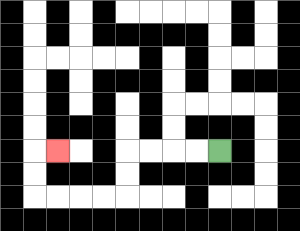{'start': '[9, 6]', 'end': '[2, 6]', 'path_directions': 'L,L,L,L,D,D,L,L,L,L,U,U,R', 'path_coordinates': '[[9, 6], [8, 6], [7, 6], [6, 6], [5, 6], [5, 7], [5, 8], [4, 8], [3, 8], [2, 8], [1, 8], [1, 7], [1, 6], [2, 6]]'}